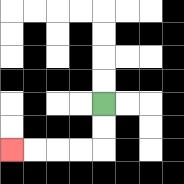{'start': '[4, 4]', 'end': '[0, 6]', 'path_directions': 'D,D,L,L,L,L', 'path_coordinates': '[[4, 4], [4, 5], [4, 6], [3, 6], [2, 6], [1, 6], [0, 6]]'}